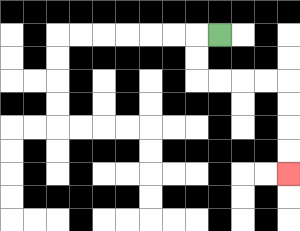{'start': '[9, 1]', 'end': '[12, 7]', 'path_directions': 'L,D,D,R,R,R,R,D,D,D,D', 'path_coordinates': '[[9, 1], [8, 1], [8, 2], [8, 3], [9, 3], [10, 3], [11, 3], [12, 3], [12, 4], [12, 5], [12, 6], [12, 7]]'}